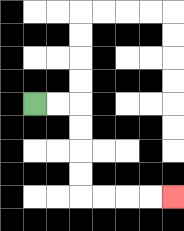{'start': '[1, 4]', 'end': '[7, 8]', 'path_directions': 'R,R,D,D,D,D,R,R,R,R', 'path_coordinates': '[[1, 4], [2, 4], [3, 4], [3, 5], [3, 6], [3, 7], [3, 8], [4, 8], [5, 8], [6, 8], [7, 8]]'}